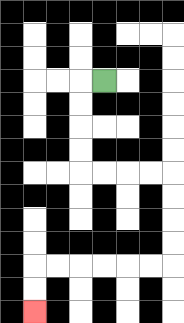{'start': '[4, 3]', 'end': '[1, 13]', 'path_directions': 'L,D,D,D,D,R,R,R,R,D,D,D,D,L,L,L,L,L,L,D,D', 'path_coordinates': '[[4, 3], [3, 3], [3, 4], [3, 5], [3, 6], [3, 7], [4, 7], [5, 7], [6, 7], [7, 7], [7, 8], [7, 9], [7, 10], [7, 11], [6, 11], [5, 11], [4, 11], [3, 11], [2, 11], [1, 11], [1, 12], [1, 13]]'}